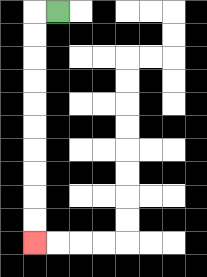{'start': '[2, 0]', 'end': '[1, 10]', 'path_directions': 'L,D,D,D,D,D,D,D,D,D,D', 'path_coordinates': '[[2, 0], [1, 0], [1, 1], [1, 2], [1, 3], [1, 4], [1, 5], [1, 6], [1, 7], [1, 8], [1, 9], [1, 10]]'}